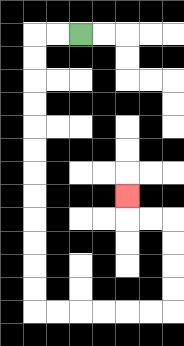{'start': '[3, 1]', 'end': '[5, 8]', 'path_directions': 'L,L,D,D,D,D,D,D,D,D,D,D,D,D,R,R,R,R,R,R,U,U,U,U,L,L,U', 'path_coordinates': '[[3, 1], [2, 1], [1, 1], [1, 2], [1, 3], [1, 4], [1, 5], [1, 6], [1, 7], [1, 8], [1, 9], [1, 10], [1, 11], [1, 12], [1, 13], [2, 13], [3, 13], [4, 13], [5, 13], [6, 13], [7, 13], [7, 12], [7, 11], [7, 10], [7, 9], [6, 9], [5, 9], [5, 8]]'}